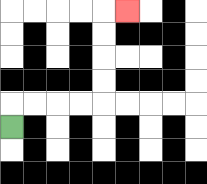{'start': '[0, 5]', 'end': '[5, 0]', 'path_directions': 'U,R,R,R,R,U,U,U,U,R', 'path_coordinates': '[[0, 5], [0, 4], [1, 4], [2, 4], [3, 4], [4, 4], [4, 3], [4, 2], [4, 1], [4, 0], [5, 0]]'}